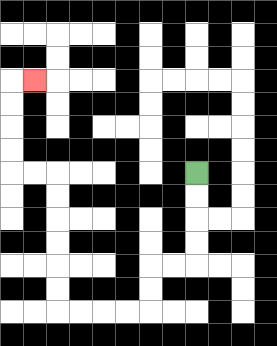{'start': '[8, 7]', 'end': '[1, 3]', 'path_directions': 'D,D,D,D,L,L,D,D,L,L,L,L,U,U,U,U,U,U,L,L,U,U,U,U,R', 'path_coordinates': '[[8, 7], [8, 8], [8, 9], [8, 10], [8, 11], [7, 11], [6, 11], [6, 12], [6, 13], [5, 13], [4, 13], [3, 13], [2, 13], [2, 12], [2, 11], [2, 10], [2, 9], [2, 8], [2, 7], [1, 7], [0, 7], [0, 6], [0, 5], [0, 4], [0, 3], [1, 3]]'}